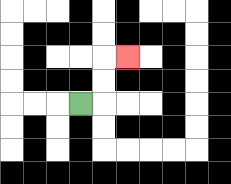{'start': '[3, 4]', 'end': '[5, 2]', 'path_directions': 'R,U,U,R', 'path_coordinates': '[[3, 4], [4, 4], [4, 3], [4, 2], [5, 2]]'}